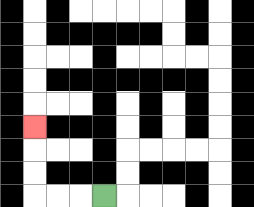{'start': '[4, 8]', 'end': '[1, 5]', 'path_directions': 'L,L,L,U,U,U', 'path_coordinates': '[[4, 8], [3, 8], [2, 8], [1, 8], [1, 7], [1, 6], [1, 5]]'}